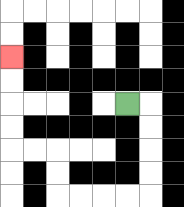{'start': '[5, 4]', 'end': '[0, 2]', 'path_directions': 'R,D,D,D,D,L,L,L,L,U,U,L,L,U,U,U,U', 'path_coordinates': '[[5, 4], [6, 4], [6, 5], [6, 6], [6, 7], [6, 8], [5, 8], [4, 8], [3, 8], [2, 8], [2, 7], [2, 6], [1, 6], [0, 6], [0, 5], [0, 4], [0, 3], [0, 2]]'}